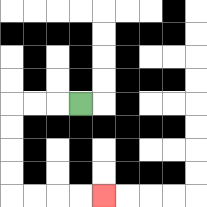{'start': '[3, 4]', 'end': '[4, 8]', 'path_directions': 'L,L,L,D,D,D,D,R,R,R,R', 'path_coordinates': '[[3, 4], [2, 4], [1, 4], [0, 4], [0, 5], [0, 6], [0, 7], [0, 8], [1, 8], [2, 8], [3, 8], [4, 8]]'}